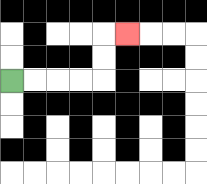{'start': '[0, 3]', 'end': '[5, 1]', 'path_directions': 'R,R,R,R,U,U,R', 'path_coordinates': '[[0, 3], [1, 3], [2, 3], [3, 3], [4, 3], [4, 2], [4, 1], [5, 1]]'}